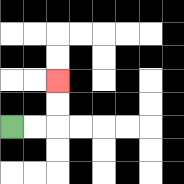{'start': '[0, 5]', 'end': '[2, 3]', 'path_directions': 'R,R,U,U', 'path_coordinates': '[[0, 5], [1, 5], [2, 5], [2, 4], [2, 3]]'}